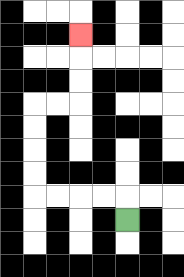{'start': '[5, 9]', 'end': '[3, 1]', 'path_directions': 'U,L,L,L,L,U,U,U,U,R,R,U,U,U', 'path_coordinates': '[[5, 9], [5, 8], [4, 8], [3, 8], [2, 8], [1, 8], [1, 7], [1, 6], [1, 5], [1, 4], [2, 4], [3, 4], [3, 3], [3, 2], [3, 1]]'}